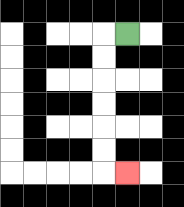{'start': '[5, 1]', 'end': '[5, 7]', 'path_directions': 'L,D,D,D,D,D,D,R', 'path_coordinates': '[[5, 1], [4, 1], [4, 2], [4, 3], [4, 4], [4, 5], [4, 6], [4, 7], [5, 7]]'}